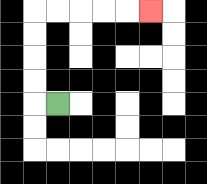{'start': '[2, 4]', 'end': '[6, 0]', 'path_directions': 'L,U,U,U,U,R,R,R,R,R', 'path_coordinates': '[[2, 4], [1, 4], [1, 3], [1, 2], [1, 1], [1, 0], [2, 0], [3, 0], [4, 0], [5, 0], [6, 0]]'}